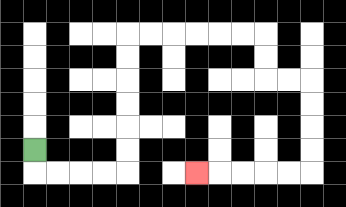{'start': '[1, 6]', 'end': '[8, 7]', 'path_directions': 'D,R,R,R,R,U,U,U,U,U,U,R,R,R,R,R,R,D,D,R,R,D,D,D,D,L,L,L,L,L', 'path_coordinates': '[[1, 6], [1, 7], [2, 7], [3, 7], [4, 7], [5, 7], [5, 6], [5, 5], [5, 4], [5, 3], [5, 2], [5, 1], [6, 1], [7, 1], [8, 1], [9, 1], [10, 1], [11, 1], [11, 2], [11, 3], [12, 3], [13, 3], [13, 4], [13, 5], [13, 6], [13, 7], [12, 7], [11, 7], [10, 7], [9, 7], [8, 7]]'}